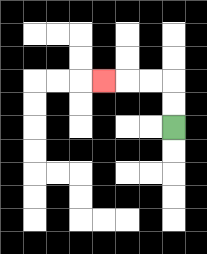{'start': '[7, 5]', 'end': '[4, 3]', 'path_directions': 'U,U,L,L,L', 'path_coordinates': '[[7, 5], [7, 4], [7, 3], [6, 3], [5, 3], [4, 3]]'}